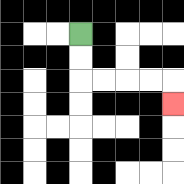{'start': '[3, 1]', 'end': '[7, 4]', 'path_directions': 'D,D,R,R,R,R,D', 'path_coordinates': '[[3, 1], [3, 2], [3, 3], [4, 3], [5, 3], [6, 3], [7, 3], [7, 4]]'}